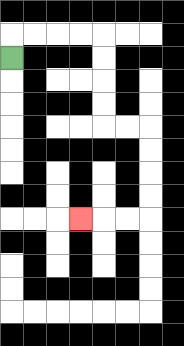{'start': '[0, 2]', 'end': '[3, 9]', 'path_directions': 'U,R,R,R,R,D,D,D,D,R,R,D,D,D,D,L,L,L', 'path_coordinates': '[[0, 2], [0, 1], [1, 1], [2, 1], [3, 1], [4, 1], [4, 2], [4, 3], [4, 4], [4, 5], [5, 5], [6, 5], [6, 6], [6, 7], [6, 8], [6, 9], [5, 9], [4, 9], [3, 9]]'}